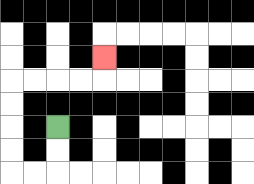{'start': '[2, 5]', 'end': '[4, 2]', 'path_directions': 'D,D,L,L,U,U,U,U,R,R,R,R,U', 'path_coordinates': '[[2, 5], [2, 6], [2, 7], [1, 7], [0, 7], [0, 6], [0, 5], [0, 4], [0, 3], [1, 3], [2, 3], [3, 3], [4, 3], [4, 2]]'}